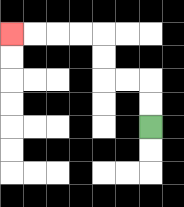{'start': '[6, 5]', 'end': '[0, 1]', 'path_directions': 'U,U,L,L,U,U,L,L,L,L', 'path_coordinates': '[[6, 5], [6, 4], [6, 3], [5, 3], [4, 3], [4, 2], [4, 1], [3, 1], [2, 1], [1, 1], [0, 1]]'}